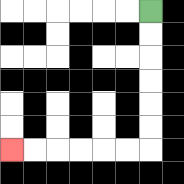{'start': '[6, 0]', 'end': '[0, 6]', 'path_directions': 'D,D,D,D,D,D,L,L,L,L,L,L', 'path_coordinates': '[[6, 0], [6, 1], [6, 2], [6, 3], [6, 4], [6, 5], [6, 6], [5, 6], [4, 6], [3, 6], [2, 6], [1, 6], [0, 6]]'}